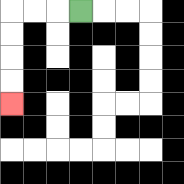{'start': '[3, 0]', 'end': '[0, 4]', 'path_directions': 'L,L,L,D,D,D,D', 'path_coordinates': '[[3, 0], [2, 0], [1, 0], [0, 0], [0, 1], [0, 2], [0, 3], [0, 4]]'}